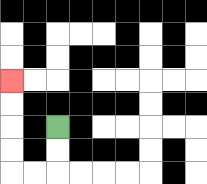{'start': '[2, 5]', 'end': '[0, 3]', 'path_directions': 'D,D,L,L,U,U,U,U', 'path_coordinates': '[[2, 5], [2, 6], [2, 7], [1, 7], [0, 7], [0, 6], [0, 5], [0, 4], [0, 3]]'}